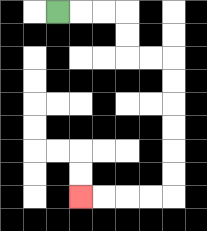{'start': '[2, 0]', 'end': '[3, 8]', 'path_directions': 'R,R,R,D,D,R,R,D,D,D,D,D,D,L,L,L,L', 'path_coordinates': '[[2, 0], [3, 0], [4, 0], [5, 0], [5, 1], [5, 2], [6, 2], [7, 2], [7, 3], [7, 4], [7, 5], [7, 6], [7, 7], [7, 8], [6, 8], [5, 8], [4, 8], [3, 8]]'}